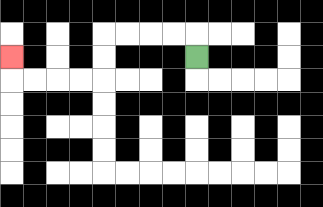{'start': '[8, 2]', 'end': '[0, 2]', 'path_directions': 'U,L,L,L,L,D,D,L,L,L,L,U', 'path_coordinates': '[[8, 2], [8, 1], [7, 1], [6, 1], [5, 1], [4, 1], [4, 2], [4, 3], [3, 3], [2, 3], [1, 3], [0, 3], [0, 2]]'}